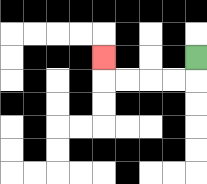{'start': '[8, 2]', 'end': '[4, 2]', 'path_directions': 'D,L,L,L,L,U', 'path_coordinates': '[[8, 2], [8, 3], [7, 3], [6, 3], [5, 3], [4, 3], [4, 2]]'}